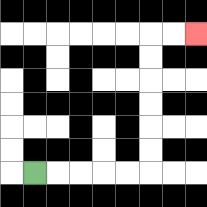{'start': '[1, 7]', 'end': '[8, 1]', 'path_directions': 'R,R,R,R,R,U,U,U,U,U,U,R,R', 'path_coordinates': '[[1, 7], [2, 7], [3, 7], [4, 7], [5, 7], [6, 7], [6, 6], [6, 5], [6, 4], [6, 3], [6, 2], [6, 1], [7, 1], [8, 1]]'}